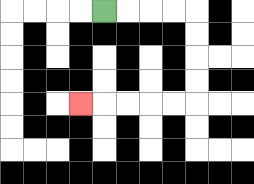{'start': '[4, 0]', 'end': '[3, 4]', 'path_directions': 'R,R,R,R,D,D,D,D,L,L,L,L,L', 'path_coordinates': '[[4, 0], [5, 0], [6, 0], [7, 0], [8, 0], [8, 1], [8, 2], [8, 3], [8, 4], [7, 4], [6, 4], [5, 4], [4, 4], [3, 4]]'}